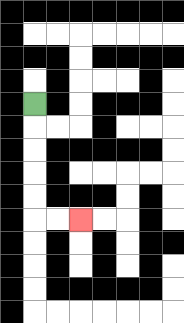{'start': '[1, 4]', 'end': '[3, 9]', 'path_directions': 'D,D,D,D,D,R,R', 'path_coordinates': '[[1, 4], [1, 5], [1, 6], [1, 7], [1, 8], [1, 9], [2, 9], [3, 9]]'}